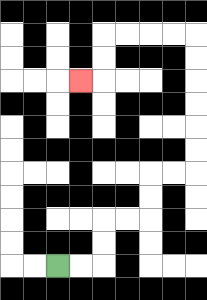{'start': '[2, 11]', 'end': '[3, 3]', 'path_directions': 'R,R,U,U,R,R,U,U,R,R,U,U,U,U,U,U,L,L,L,L,D,D,L', 'path_coordinates': '[[2, 11], [3, 11], [4, 11], [4, 10], [4, 9], [5, 9], [6, 9], [6, 8], [6, 7], [7, 7], [8, 7], [8, 6], [8, 5], [8, 4], [8, 3], [8, 2], [8, 1], [7, 1], [6, 1], [5, 1], [4, 1], [4, 2], [4, 3], [3, 3]]'}